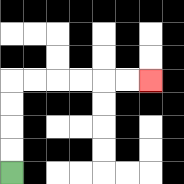{'start': '[0, 7]', 'end': '[6, 3]', 'path_directions': 'U,U,U,U,R,R,R,R,R,R', 'path_coordinates': '[[0, 7], [0, 6], [0, 5], [0, 4], [0, 3], [1, 3], [2, 3], [3, 3], [4, 3], [5, 3], [6, 3]]'}